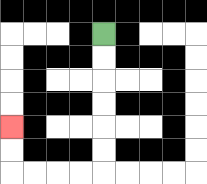{'start': '[4, 1]', 'end': '[0, 5]', 'path_directions': 'D,D,D,D,D,D,L,L,L,L,U,U', 'path_coordinates': '[[4, 1], [4, 2], [4, 3], [4, 4], [4, 5], [4, 6], [4, 7], [3, 7], [2, 7], [1, 7], [0, 7], [0, 6], [0, 5]]'}